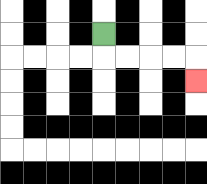{'start': '[4, 1]', 'end': '[8, 3]', 'path_directions': 'D,R,R,R,R,D', 'path_coordinates': '[[4, 1], [4, 2], [5, 2], [6, 2], [7, 2], [8, 2], [8, 3]]'}